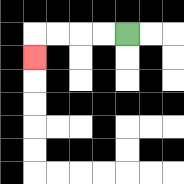{'start': '[5, 1]', 'end': '[1, 2]', 'path_directions': 'L,L,L,L,D', 'path_coordinates': '[[5, 1], [4, 1], [3, 1], [2, 1], [1, 1], [1, 2]]'}